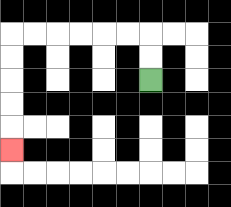{'start': '[6, 3]', 'end': '[0, 6]', 'path_directions': 'U,U,L,L,L,L,L,L,D,D,D,D,D', 'path_coordinates': '[[6, 3], [6, 2], [6, 1], [5, 1], [4, 1], [3, 1], [2, 1], [1, 1], [0, 1], [0, 2], [0, 3], [0, 4], [0, 5], [0, 6]]'}